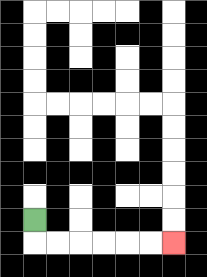{'start': '[1, 9]', 'end': '[7, 10]', 'path_directions': 'D,R,R,R,R,R,R', 'path_coordinates': '[[1, 9], [1, 10], [2, 10], [3, 10], [4, 10], [5, 10], [6, 10], [7, 10]]'}